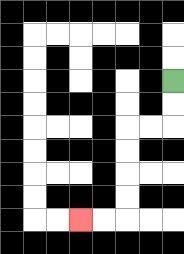{'start': '[7, 3]', 'end': '[3, 9]', 'path_directions': 'D,D,L,L,D,D,D,D,L,L', 'path_coordinates': '[[7, 3], [7, 4], [7, 5], [6, 5], [5, 5], [5, 6], [5, 7], [5, 8], [5, 9], [4, 9], [3, 9]]'}